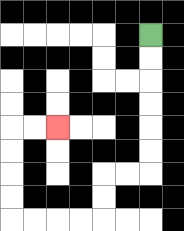{'start': '[6, 1]', 'end': '[2, 5]', 'path_directions': 'D,D,D,D,D,D,L,L,D,D,L,L,L,L,U,U,U,U,R,R', 'path_coordinates': '[[6, 1], [6, 2], [6, 3], [6, 4], [6, 5], [6, 6], [6, 7], [5, 7], [4, 7], [4, 8], [4, 9], [3, 9], [2, 9], [1, 9], [0, 9], [0, 8], [0, 7], [0, 6], [0, 5], [1, 5], [2, 5]]'}